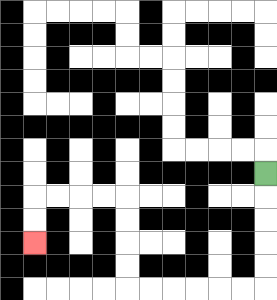{'start': '[11, 7]', 'end': '[1, 10]', 'path_directions': 'D,D,D,D,D,L,L,L,L,L,L,U,U,U,U,L,L,L,L,D,D', 'path_coordinates': '[[11, 7], [11, 8], [11, 9], [11, 10], [11, 11], [11, 12], [10, 12], [9, 12], [8, 12], [7, 12], [6, 12], [5, 12], [5, 11], [5, 10], [5, 9], [5, 8], [4, 8], [3, 8], [2, 8], [1, 8], [1, 9], [1, 10]]'}